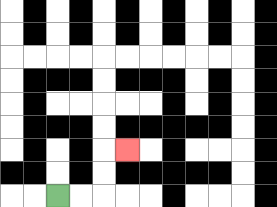{'start': '[2, 8]', 'end': '[5, 6]', 'path_directions': 'R,R,U,U,R', 'path_coordinates': '[[2, 8], [3, 8], [4, 8], [4, 7], [4, 6], [5, 6]]'}